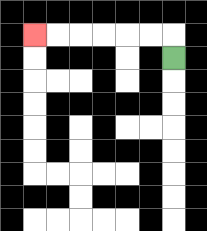{'start': '[7, 2]', 'end': '[1, 1]', 'path_directions': 'U,L,L,L,L,L,L', 'path_coordinates': '[[7, 2], [7, 1], [6, 1], [5, 1], [4, 1], [3, 1], [2, 1], [1, 1]]'}